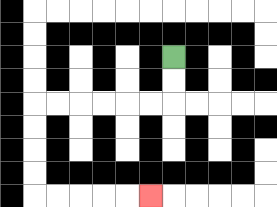{'start': '[7, 2]', 'end': '[6, 8]', 'path_directions': 'D,D,L,L,L,L,L,L,D,D,D,D,R,R,R,R,R', 'path_coordinates': '[[7, 2], [7, 3], [7, 4], [6, 4], [5, 4], [4, 4], [3, 4], [2, 4], [1, 4], [1, 5], [1, 6], [1, 7], [1, 8], [2, 8], [3, 8], [4, 8], [5, 8], [6, 8]]'}